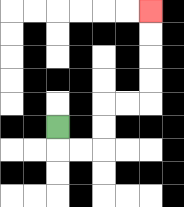{'start': '[2, 5]', 'end': '[6, 0]', 'path_directions': 'D,R,R,U,U,R,R,U,U,U,U', 'path_coordinates': '[[2, 5], [2, 6], [3, 6], [4, 6], [4, 5], [4, 4], [5, 4], [6, 4], [6, 3], [6, 2], [6, 1], [6, 0]]'}